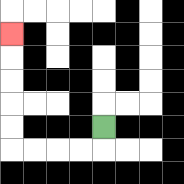{'start': '[4, 5]', 'end': '[0, 1]', 'path_directions': 'D,L,L,L,L,U,U,U,U,U', 'path_coordinates': '[[4, 5], [4, 6], [3, 6], [2, 6], [1, 6], [0, 6], [0, 5], [0, 4], [0, 3], [0, 2], [0, 1]]'}